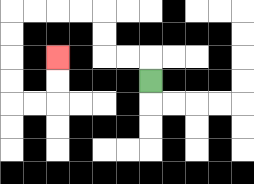{'start': '[6, 3]', 'end': '[2, 2]', 'path_directions': 'U,L,L,U,U,L,L,L,L,D,D,D,D,R,R,U,U', 'path_coordinates': '[[6, 3], [6, 2], [5, 2], [4, 2], [4, 1], [4, 0], [3, 0], [2, 0], [1, 0], [0, 0], [0, 1], [0, 2], [0, 3], [0, 4], [1, 4], [2, 4], [2, 3], [2, 2]]'}